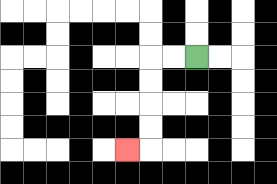{'start': '[8, 2]', 'end': '[5, 6]', 'path_directions': 'L,L,D,D,D,D,L', 'path_coordinates': '[[8, 2], [7, 2], [6, 2], [6, 3], [6, 4], [6, 5], [6, 6], [5, 6]]'}